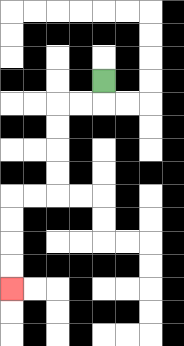{'start': '[4, 3]', 'end': '[0, 12]', 'path_directions': 'D,L,L,D,D,D,D,L,L,D,D,D,D', 'path_coordinates': '[[4, 3], [4, 4], [3, 4], [2, 4], [2, 5], [2, 6], [2, 7], [2, 8], [1, 8], [0, 8], [0, 9], [0, 10], [0, 11], [0, 12]]'}